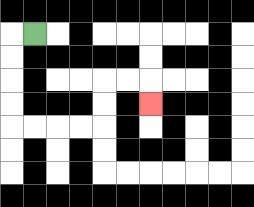{'start': '[1, 1]', 'end': '[6, 4]', 'path_directions': 'L,D,D,D,D,R,R,R,R,U,U,R,R,D', 'path_coordinates': '[[1, 1], [0, 1], [0, 2], [0, 3], [0, 4], [0, 5], [1, 5], [2, 5], [3, 5], [4, 5], [4, 4], [4, 3], [5, 3], [6, 3], [6, 4]]'}